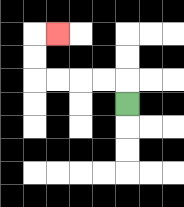{'start': '[5, 4]', 'end': '[2, 1]', 'path_directions': 'U,L,L,L,L,U,U,R', 'path_coordinates': '[[5, 4], [5, 3], [4, 3], [3, 3], [2, 3], [1, 3], [1, 2], [1, 1], [2, 1]]'}